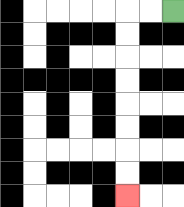{'start': '[7, 0]', 'end': '[5, 8]', 'path_directions': 'L,L,D,D,D,D,D,D,D,D', 'path_coordinates': '[[7, 0], [6, 0], [5, 0], [5, 1], [5, 2], [5, 3], [5, 4], [5, 5], [5, 6], [5, 7], [5, 8]]'}